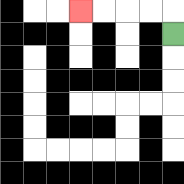{'start': '[7, 1]', 'end': '[3, 0]', 'path_directions': 'U,L,L,L,L', 'path_coordinates': '[[7, 1], [7, 0], [6, 0], [5, 0], [4, 0], [3, 0]]'}